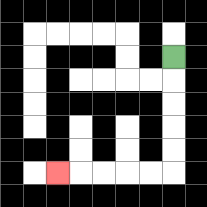{'start': '[7, 2]', 'end': '[2, 7]', 'path_directions': 'D,D,D,D,D,L,L,L,L,L', 'path_coordinates': '[[7, 2], [7, 3], [7, 4], [7, 5], [7, 6], [7, 7], [6, 7], [5, 7], [4, 7], [3, 7], [2, 7]]'}